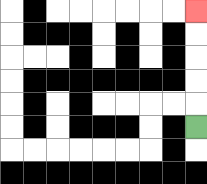{'start': '[8, 5]', 'end': '[8, 0]', 'path_directions': 'U,U,U,U,U', 'path_coordinates': '[[8, 5], [8, 4], [8, 3], [8, 2], [8, 1], [8, 0]]'}